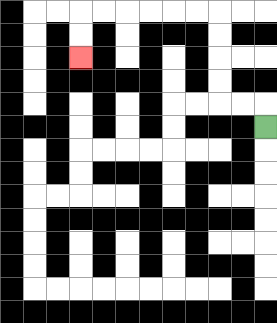{'start': '[11, 5]', 'end': '[3, 2]', 'path_directions': 'U,L,L,U,U,U,U,L,L,L,L,L,L,D,D', 'path_coordinates': '[[11, 5], [11, 4], [10, 4], [9, 4], [9, 3], [9, 2], [9, 1], [9, 0], [8, 0], [7, 0], [6, 0], [5, 0], [4, 0], [3, 0], [3, 1], [3, 2]]'}